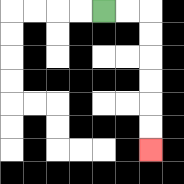{'start': '[4, 0]', 'end': '[6, 6]', 'path_directions': 'R,R,D,D,D,D,D,D', 'path_coordinates': '[[4, 0], [5, 0], [6, 0], [6, 1], [6, 2], [6, 3], [6, 4], [6, 5], [6, 6]]'}